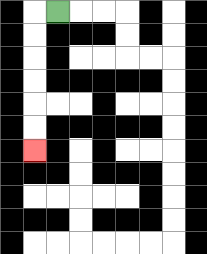{'start': '[2, 0]', 'end': '[1, 6]', 'path_directions': 'L,D,D,D,D,D,D', 'path_coordinates': '[[2, 0], [1, 0], [1, 1], [1, 2], [1, 3], [1, 4], [1, 5], [1, 6]]'}